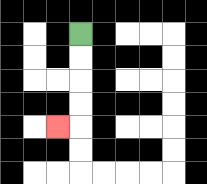{'start': '[3, 1]', 'end': '[2, 5]', 'path_directions': 'D,D,D,D,L', 'path_coordinates': '[[3, 1], [3, 2], [3, 3], [3, 4], [3, 5], [2, 5]]'}